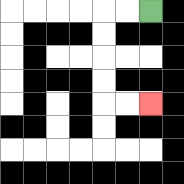{'start': '[6, 0]', 'end': '[6, 4]', 'path_directions': 'L,L,D,D,D,D,R,R', 'path_coordinates': '[[6, 0], [5, 0], [4, 0], [4, 1], [4, 2], [4, 3], [4, 4], [5, 4], [6, 4]]'}